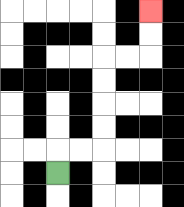{'start': '[2, 7]', 'end': '[6, 0]', 'path_directions': 'U,R,R,U,U,U,U,R,R,U,U', 'path_coordinates': '[[2, 7], [2, 6], [3, 6], [4, 6], [4, 5], [4, 4], [4, 3], [4, 2], [5, 2], [6, 2], [6, 1], [6, 0]]'}